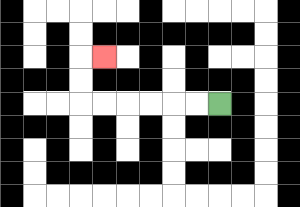{'start': '[9, 4]', 'end': '[4, 2]', 'path_directions': 'L,L,L,L,L,L,U,U,R', 'path_coordinates': '[[9, 4], [8, 4], [7, 4], [6, 4], [5, 4], [4, 4], [3, 4], [3, 3], [3, 2], [4, 2]]'}